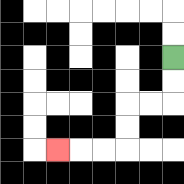{'start': '[7, 2]', 'end': '[2, 6]', 'path_directions': 'D,D,L,L,D,D,L,L,L', 'path_coordinates': '[[7, 2], [7, 3], [7, 4], [6, 4], [5, 4], [5, 5], [5, 6], [4, 6], [3, 6], [2, 6]]'}